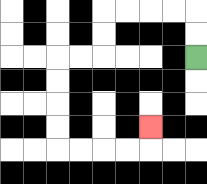{'start': '[8, 2]', 'end': '[6, 5]', 'path_directions': 'U,U,L,L,L,L,D,D,L,L,D,D,D,D,R,R,R,R,U', 'path_coordinates': '[[8, 2], [8, 1], [8, 0], [7, 0], [6, 0], [5, 0], [4, 0], [4, 1], [4, 2], [3, 2], [2, 2], [2, 3], [2, 4], [2, 5], [2, 6], [3, 6], [4, 6], [5, 6], [6, 6], [6, 5]]'}